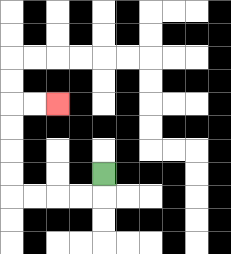{'start': '[4, 7]', 'end': '[2, 4]', 'path_directions': 'D,L,L,L,L,U,U,U,U,R,R', 'path_coordinates': '[[4, 7], [4, 8], [3, 8], [2, 8], [1, 8], [0, 8], [0, 7], [0, 6], [0, 5], [0, 4], [1, 4], [2, 4]]'}